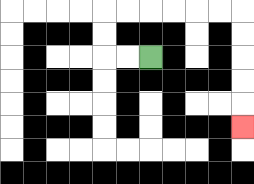{'start': '[6, 2]', 'end': '[10, 5]', 'path_directions': 'L,L,U,U,R,R,R,R,R,R,D,D,D,D,D', 'path_coordinates': '[[6, 2], [5, 2], [4, 2], [4, 1], [4, 0], [5, 0], [6, 0], [7, 0], [8, 0], [9, 0], [10, 0], [10, 1], [10, 2], [10, 3], [10, 4], [10, 5]]'}